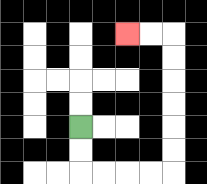{'start': '[3, 5]', 'end': '[5, 1]', 'path_directions': 'D,D,R,R,R,R,U,U,U,U,U,U,L,L', 'path_coordinates': '[[3, 5], [3, 6], [3, 7], [4, 7], [5, 7], [6, 7], [7, 7], [7, 6], [7, 5], [7, 4], [7, 3], [7, 2], [7, 1], [6, 1], [5, 1]]'}